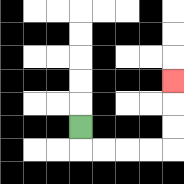{'start': '[3, 5]', 'end': '[7, 3]', 'path_directions': 'D,R,R,R,R,U,U,U', 'path_coordinates': '[[3, 5], [3, 6], [4, 6], [5, 6], [6, 6], [7, 6], [7, 5], [7, 4], [7, 3]]'}